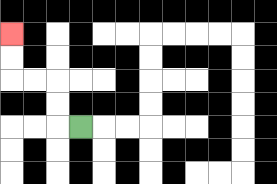{'start': '[3, 5]', 'end': '[0, 1]', 'path_directions': 'L,U,U,L,L,U,U', 'path_coordinates': '[[3, 5], [2, 5], [2, 4], [2, 3], [1, 3], [0, 3], [0, 2], [0, 1]]'}